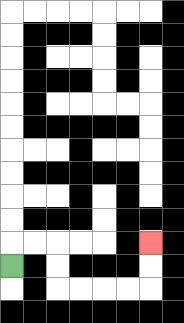{'start': '[0, 11]', 'end': '[6, 10]', 'path_directions': 'U,R,R,D,D,R,R,R,R,U,U', 'path_coordinates': '[[0, 11], [0, 10], [1, 10], [2, 10], [2, 11], [2, 12], [3, 12], [4, 12], [5, 12], [6, 12], [6, 11], [6, 10]]'}